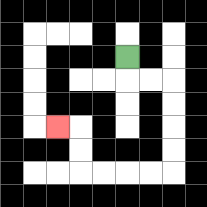{'start': '[5, 2]', 'end': '[2, 5]', 'path_directions': 'D,R,R,D,D,D,D,L,L,L,L,U,U,L', 'path_coordinates': '[[5, 2], [5, 3], [6, 3], [7, 3], [7, 4], [7, 5], [7, 6], [7, 7], [6, 7], [5, 7], [4, 7], [3, 7], [3, 6], [3, 5], [2, 5]]'}